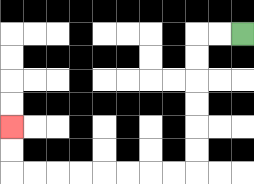{'start': '[10, 1]', 'end': '[0, 5]', 'path_directions': 'L,L,D,D,D,D,D,D,L,L,L,L,L,L,L,L,U,U', 'path_coordinates': '[[10, 1], [9, 1], [8, 1], [8, 2], [8, 3], [8, 4], [8, 5], [8, 6], [8, 7], [7, 7], [6, 7], [5, 7], [4, 7], [3, 7], [2, 7], [1, 7], [0, 7], [0, 6], [0, 5]]'}